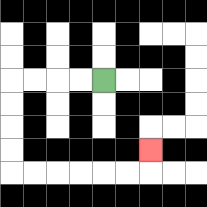{'start': '[4, 3]', 'end': '[6, 6]', 'path_directions': 'L,L,L,L,D,D,D,D,R,R,R,R,R,R,U', 'path_coordinates': '[[4, 3], [3, 3], [2, 3], [1, 3], [0, 3], [0, 4], [0, 5], [0, 6], [0, 7], [1, 7], [2, 7], [3, 7], [4, 7], [5, 7], [6, 7], [6, 6]]'}